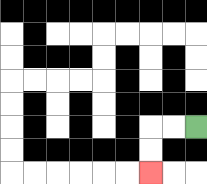{'start': '[8, 5]', 'end': '[6, 7]', 'path_directions': 'L,L,D,D', 'path_coordinates': '[[8, 5], [7, 5], [6, 5], [6, 6], [6, 7]]'}